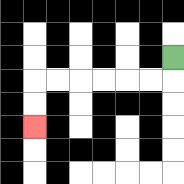{'start': '[7, 2]', 'end': '[1, 5]', 'path_directions': 'D,L,L,L,L,L,L,D,D', 'path_coordinates': '[[7, 2], [7, 3], [6, 3], [5, 3], [4, 3], [3, 3], [2, 3], [1, 3], [1, 4], [1, 5]]'}